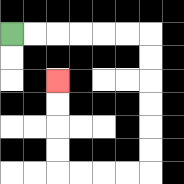{'start': '[0, 1]', 'end': '[2, 3]', 'path_directions': 'R,R,R,R,R,R,D,D,D,D,D,D,L,L,L,L,U,U,U,U', 'path_coordinates': '[[0, 1], [1, 1], [2, 1], [3, 1], [4, 1], [5, 1], [6, 1], [6, 2], [6, 3], [6, 4], [6, 5], [6, 6], [6, 7], [5, 7], [4, 7], [3, 7], [2, 7], [2, 6], [2, 5], [2, 4], [2, 3]]'}